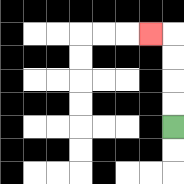{'start': '[7, 5]', 'end': '[6, 1]', 'path_directions': 'U,U,U,U,L', 'path_coordinates': '[[7, 5], [7, 4], [7, 3], [7, 2], [7, 1], [6, 1]]'}